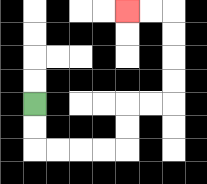{'start': '[1, 4]', 'end': '[5, 0]', 'path_directions': 'D,D,R,R,R,R,U,U,R,R,U,U,U,U,L,L', 'path_coordinates': '[[1, 4], [1, 5], [1, 6], [2, 6], [3, 6], [4, 6], [5, 6], [5, 5], [5, 4], [6, 4], [7, 4], [7, 3], [7, 2], [7, 1], [7, 0], [6, 0], [5, 0]]'}